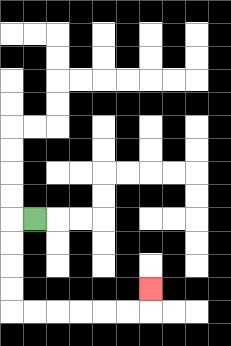{'start': '[1, 9]', 'end': '[6, 12]', 'path_directions': 'L,D,D,D,D,R,R,R,R,R,R,U', 'path_coordinates': '[[1, 9], [0, 9], [0, 10], [0, 11], [0, 12], [0, 13], [1, 13], [2, 13], [3, 13], [4, 13], [5, 13], [6, 13], [6, 12]]'}